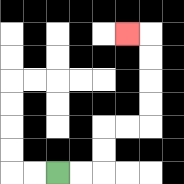{'start': '[2, 7]', 'end': '[5, 1]', 'path_directions': 'R,R,U,U,R,R,U,U,U,U,L', 'path_coordinates': '[[2, 7], [3, 7], [4, 7], [4, 6], [4, 5], [5, 5], [6, 5], [6, 4], [6, 3], [6, 2], [6, 1], [5, 1]]'}